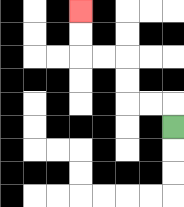{'start': '[7, 5]', 'end': '[3, 0]', 'path_directions': 'U,L,L,U,U,L,L,U,U', 'path_coordinates': '[[7, 5], [7, 4], [6, 4], [5, 4], [5, 3], [5, 2], [4, 2], [3, 2], [3, 1], [3, 0]]'}